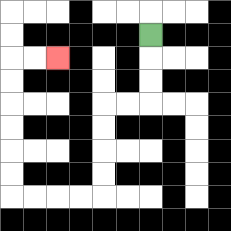{'start': '[6, 1]', 'end': '[2, 2]', 'path_directions': 'D,D,D,L,L,D,D,D,D,L,L,L,L,U,U,U,U,U,U,R,R', 'path_coordinates': '[[6, 1], [6, 2], [6, 3], [6, 4], [5, 4], [4, 4], [4, 5], [4, 6], [4, 7], [4, 8], [3, 8], [2, 8], [1, 8], [0, 8], [0, 7], [0, 6], [0, 5], [0, 4], [0, 3], [0, 2], [1, 2], [2, 2]]'}